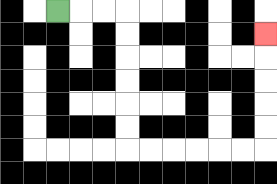{'start': '[2, 0]', 'end': '[11, 1]', 'path_directions': 'R,R,R,D,D,D,D,D,D,R,R,R,R,R,R,U,U,U,U,U', 'path_coordinates': '[[2, 0], [3, 0], [4, 0], [5, 0], [5, 1], [5, 2], [5, 3], [5, 4], [5, 5], [5, 6], [6, 6], [7, 6], [8, 6], [9, 6], [10, 6], [11, 6], [11, 5], [11, 4], [11, 3], [11, 2], [11, 1]]'}